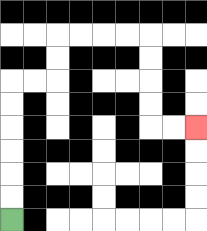{'start': '[0, 9]', 'end': '[8, 5]', 'path_directions': 'U,U,U,U,U,U,R,R,U,U,R,R,R,R,D,D,D,D,R,R', 'path_coordinates': '[[0, 9], [0, 8], [0, 7], [0, 6], [0, 5], [0, 4], [0, 3], [1, 3], [2, 3], [2, 2], [2, 1], [3, 1], [4, 1], [5, 1], [6, 1], [6, 2], [6, 3], [6, 4], [6, 5], [7, 5], [8, 5]]'}